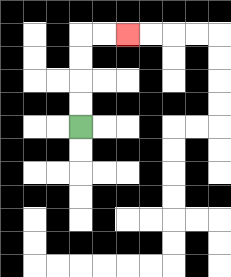{'start': '[3, 5]', 'end': '[5, 1]', 'path_directions': 'U,U,U,U,R,R', 'path_coordinates': '[[3, 5], [3, 4], [3, 3], [3, 2], [3, 1], [4, 1], [5, 1]]'}